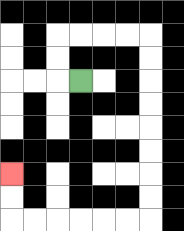{'start': '[3, 3]', 'end': '[0, 7]', 'path_directions': 'L,U,U,R,R,R,R,D,D,D,D,D,D,D,D,L,L,L,L,L,L,U,U', 'path_coordinates': '[[3, 3], [2, 3], [2, 2], [2, 1], [3, 1], [4, 1], [5, 1], [6, 1], [6, 2], [6, 3], [6, 4], [6, 5], [6, 6], [6, 7], [6, 8], [6, 9], [5, 9], [4, 9], [3, 9], [2, 9], [1, 9], [0, 9], [0, 8], [0, 7]]'}